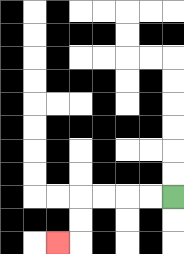{'start': '[7, 8]', 'end': '[2, 10]', 'path_directions': 'L,L,L,L,D,D,L', 'path_coordinates': '[[7, 8], [6, 8], [5, 8], [4, 8], [3, 8], [3, 9], [3, 10], [2, 10]]'}